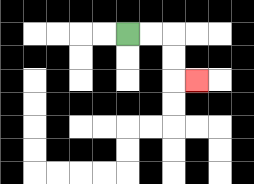{'start': '[5, 1]', 'end': '[8, 3]', 'path_directions': 'R,R,D,D,R', 'path_coordinates': '[[5, 1], [6, 1], [7, 1], [7, 2], [7, 3], [8, 3]]'}